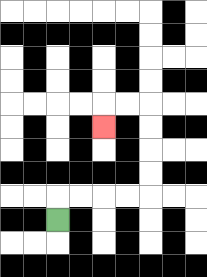{'start': '[2, 9]', 'end': '[4, 5]', 'path_directions': 'U,R,R,R,R,U,U,U,U,L,L,D', 'path_coordinates': '[[2, 9], [2, 8], [3, 8], [4, 8], [5, 8], [6, 8], [6, 7], [6, 6], [6, 5], [6, 4], [5, 4], [4, 4], [4, 5]]'}